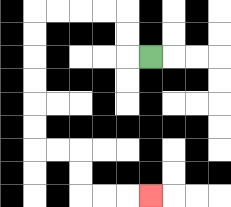{'start': '[6, 2]', 'end': '[6, 8]', 'path_directions': 'L,U,U,L,L,L,L,D,D,D,D,D,D,R,R,D,D,R,R,R', 'path_coordinates': '[[6, 2], [5, 2], [5, 1], [5, 0], [4, 0], [3, 0], [2, 0], [1, 0], [1, 1], [1, 2], [1, 3], [1, 4], [1, 5], [1, 6], [2, 6], [3, 6], [3, 7], [3, 8], [4, 8], [5, 8], [6, 8]]'}